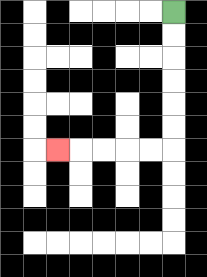{'start': '[7, 0]', 'end': '[2, 6]', 'path_directions': 'D,D,D,D,D,D,L,L,L,L,L', 'path_coordinates': '[[7, 0], [7, 1], [7, 2], [7, 3], [7, 4], [7, 5], [7, 6], [6, 6], [5, 6], [4, 6], [3, 6], [2, 6]]'}